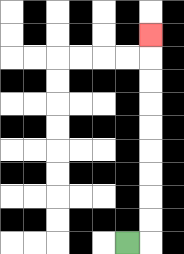{'start': '[5, 10]', 'end': '[6, 1]', 'path_directions': 'R,U,U,U,U,U,U,U,U,U', 'path_coordinates': '[[5, 10], [6, 10], [6, 9], [6, 8], [6, 7], [6, 6], [6, 5], [6, 4], [6, 3], [6, 2], [6, 1]]'}